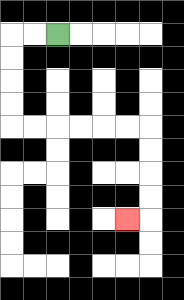{'start': '[2, 1]', 'end': '[5, 9]', 'path_directions': 'L,L,D,D,D,D,R,R,R,R,R,R,D,D,D,D,L', 'path_coordinates': '[[2, 1], [1, 1], [0, 1], [0, 2], [0, 3], [0, 4], [0, 5], [1, 5], [2, 5], [3, 5], [4, 5], [5, 5], [6, 5], [6, 6], [6, 7], [6, 8], [6, 9], [5, 9]]'}